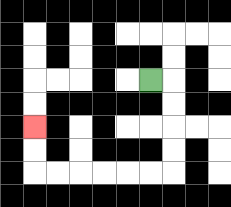{'start': '[6, 3]', 'end': '[1, 5]', 'path_directions': 'R,D,D,D,D,L,L,L,L,L,L,U,U', 'path_coordinates': '[[6, 3], [7, 3], [7, 4], [7, 5], [7, 6], [7, 7], [6, 7], [5, 7], [4, 7], [3, 7], [2, 7], [1, 7], [1, 6], [1, 5]]'}